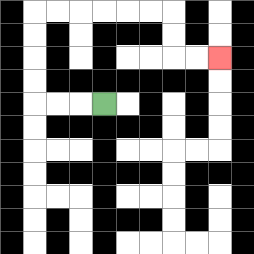{'start': '[4, 4]', 'end': '[9, 2]', 'path_directions': 'L,L,L,U,U,U,U,R,R,R,R,R,R,D,D,R,R', 'path_coordinates': '[[4, 4], [3, 4], [2, 4], [1, 4], [1, 3], [1, 2], [1, 1], [1, 0], [2, 0], [3, 0], [4, 0], [5, 0], [6, 0], [7, 0], [7, 1], [7, 2], [8, 2], [9, 2]]'}